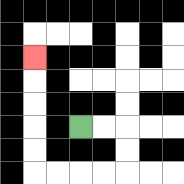{'start': '[3, 5]', 'end': '[1, 2]', 'path_directions': 'R,R,D,D,L,L,L,L,U,U,U,U,U', 'path_coordinates': '[[3, 5], [4, 5], [5, 5], [5, 6], [5, 7], [4, 7], [3, 7], [2, 7], [1, 7], [1, 6], [1, 5], [1, 4], [1, 3], [1, 2]]'}